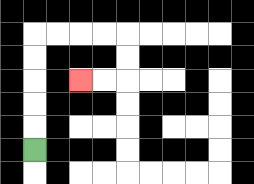{'start': '[1, 6]', 'end': '[3, 3]', 'path_directions': 'U,U,U,U,U,R,R,R,R,D,D,L,L', 'path_coordinates': '[[1, 6], [1, 5], [1, 4], [1, 3], [1, 2], [1, 1], [2, 1], [3, 1], [4, 1], [5, 1], [5, 2], [5, 3], [4, 3], [3, 3]]'}